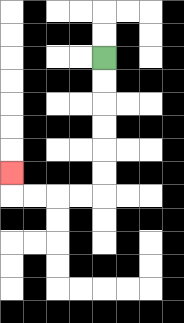{'start': '[4, 2]', 'end': '[0, 7]', 'path_directions': 'D,D,D,D,D,D,L,L,L,L,U', 'path_coordinates': '[[4, 2], [4, 3], [4, 4], [4, 5], [4, 6], [4, 7], [4, 8], [3, 8], [2, 8], [1, 8], [0, 8], [0, 7]]'}